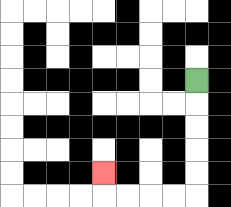{'start': '[8, 3]', 'end': '[4, 7]', 'path_directions': 'D,D,D,D,D,L,L,L,L,U', 'path_coordinates': '[[8, 3], [8, 4], [8, 5], [8, 6], [8, 7], [8, 8], [7, 8], [6, 8], [5, 8], [4, 8], [4, 7]]'}